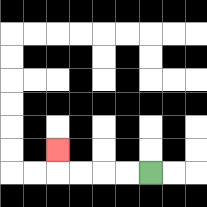{'start': '[6, 7]', 'end': '[2, 6]', 'path_directions': 'L,L,L,L,U', 'path_coordinates': '[[6, 7], [5, 7], [4, 7], [3, 7], [2, 7], [2, 6]]'}